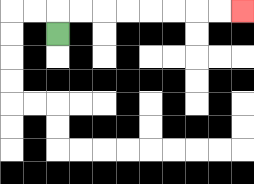{'start': '[2, 1]', 'end': '[10, 0]', 'path_directions': 'U,R,R,R,R,R,R,R,R', 'path_coordinates': '[[2, 1], [2, 0], [3, 0], [4, 0], [5, 0], [6, 0], [7, 0], [8, 0], [9, 0], [10, 0]]'}